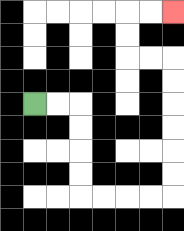{'start': '[1, 4]', 'end': '[7, 0]', 'path_directions': 'R,R,D,D,D,D,R,R,R,R,U,U,U,U,U,U,L,L,U,U,R,R', 'path_coordinates': '[[1, 4], [2, 4], [3, 4], [3, 5], [3, 6], [3, 7], [3, 8], [4, 8], [5, 8], [6, 8], [7, 8], [7, 7], [7, 6], [7, 5], [7, 4], [7, 3], [7, 2], [6, 2], [5, 2], [5, 1], [5, 0], [6, 0], [7, 0]]'}